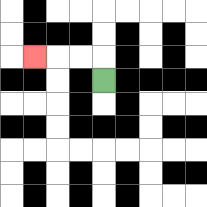{'start': '[4, 3]', 'end': '[1, 2]', 'path_directions': 'U,L,L,L', 'path_coordinates': '[[4, 3], [4, 2], [3, 2], [2, 2], [1, 2]]'}